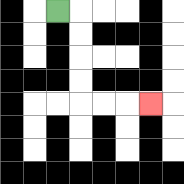{'start': '[2, 0]', 'end': '[6, 4]', 'path_directions': 'R,D,D,D,D,R,R,R', 'path_coordinates': '[[2, 0], [3, 0], [3, 1], [3, 2], [3, 3], [3, 4], [4, 4], [5, 4], [6, 4]]'}